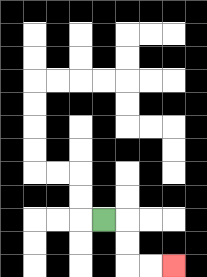{'start': '[4, 9]', 'end': '[7, 11]', 'path_directions': 'R,D,D,R,R', 'path_coordinates': '[[4, 9], [5, 9], [5, 10], [5, 11], [6, 11], [7, 11]]'}